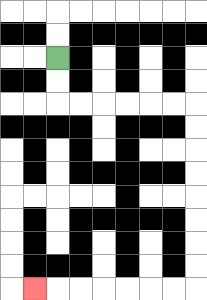{'start': '[2, 2]', 'end': '[1, 12]', 'path_directions': 'D,D,R,R,R,R,R,R,D,D,D,D,D,D,D,D,L,L,L,L,L,L,L', 'path_coordinates': '[[2, 2], [2, 3], [2, 4], [3, 4], [4, 4], [5, 4], [6, 4], [7, 4], [8, 4], [8, 5], [8, 6], [8, 7], [8, 8], [8, 9], [8, 10], [8, 11], [8, 12], [7, 12], [6, 12], [5, 12], [4, 12], [3, 12], [2, 12], [1, 12]]'}